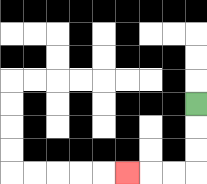{'start': '[8, 4]', 'end': '[5, 7]', 'path_directions': 'D,D,D,L,L,L', 'path_coordinates': '[[8, 4], [8, 5], [8, 6], [8, 7], [7, 7], [6, 7], [5, 7]]'}